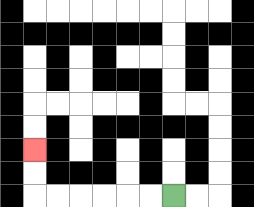{'start': '[7, 8]', 'end': '[1, 6]', 'path_directions': 'L,L,L,L,L,L,U,U', 'path_coordinates': '[[7, 8], [6, 8], [5, 8], [4, 8], [3, 8], [2, 8], [1, 8], [1, 7], [1, 6]]'}